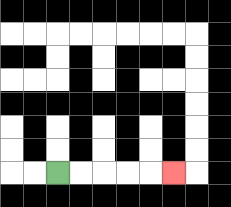{'start': '[2, 7]', 'end': '[7, 7]', 'path_directions': 'R,R,R,R,R', 'path_coordinates': '[[2, 7], [3, 7], [4, 7], [5, 7], [6, 7], [7, 7]]'}